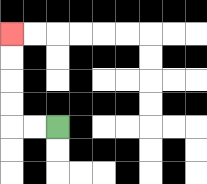{'start': '[2, 5]', 'end': '[0, 1]', 'path_directions': 'L,L,U,U,U,U', 'path_coordinates': '[[2, 5], [1, 5], [0, 5], [0, 4], [0, 3], [0, 2], [0, 1]]'}